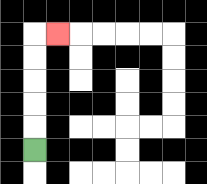{'start': '[1, 6]', 'end': '[2, 1]', 'path_directions': 'U,U,U,U,U,R', 'path_coordinates': '[[1, 6], [1, 5], [1, 4], [1, 3], [1, 2], [1, 1], [2, 1]]'}